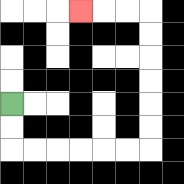{'start': '[0, 4]', 'end': '[3, 0]', 'path_directions': 'D,D,R,R,R,R,R,R,U,U,U,U,U,U,L,L,L', 'path_coordinates': '[[0, 4], [0, 5], [0, 6], [1, 6], [2, 6], [3, 6], [4, 6], [5, 6], [6, 6], [6, 5], [6, 4], [6, 3], [6, 2], [6, 1], [6, 0], [5, 0], [4, 0], [3, 0]]'}